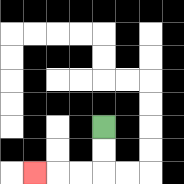{'start': '[4, 5]', 'end': '[1, 7]', 'path_directions': 'D,D,L,L,L', 'path_coordinates': '[[4, 5], [4, 6], [4, 7], [3, 7], [2, 7], [1, 7]]'}